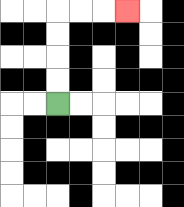{'start': '[2, 4]', 'end': '[5, 0]', 'path_directions': 'U,U,U,U,R,R,R', 'path_coordinates': '[[2, 4], [2, 3], [2, 2], [2, 1], [2, 0], [3, 0], [4, 0], [5, 0]]'}